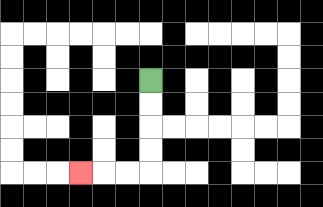{'start': '[6, 3]', 'end': '[3, 7]', 'path_directions': 'D,D,D,D,L,L,L', 'path_coordinates': '[[6, 3], [6, 4], [6, 5], [6, 6], [6, 7], [5, 7], [4, 7], [3, 7]]'}